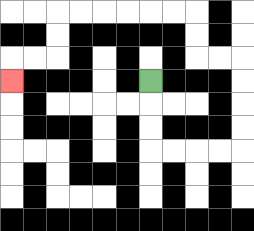{'start': '[6, 3]', 'end': '[0, 3]', 'path_directions': 'D,D,D,R,R,R,R,U,U,U,U,L,L,U,U,L,L,L,L,L,L,D,D,L,L,D', 'path_coordinates': '[[6, 3], [6, 4], [6, 5], [6, 6], [7, 6], [8, 6], [9, 6], [10, 6], [10, 5], [10, 4], [10, 3], [10, 2], [9, 2], [8, 2], [8, 1], [8, 0], [7, 0], [6, 0], [5, 0], [4, 0], [3, 0], [2, 0], [2, 1], [2, 2], [1, 2], [0, 2], [0, 3]]'}